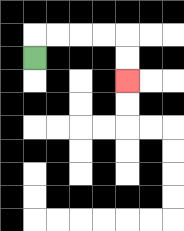{'start': '[1, 2]', 'end': '[5, 3]', 'path_directions': 'U,R,R,R,R,D,D', 'path_coordinates': '[[1, 2], [1, 1], [2, 1], [3, 1], [4, 1], [5, 1], [5, 2], [5, 3]]'}